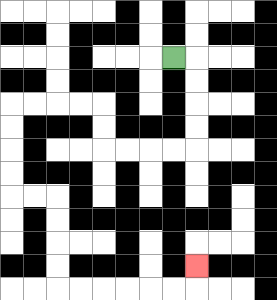{'start': '[7, 2]', 'end': '[8, 11]', 'path_directions': 'R,D,D,D,D,L,L,L,L,U,U,L,L,L,L,D,D,D,D,R,R,D,D,D,D,R,R,R,R,R,R,U', 'path_coordinates': '[[7, 2], [8, 2], [8, 3], [8, 4], [8, 5], [8, 6], [7, 6], [6, 6], [5, 6], [4, 6], [4, 5], [4, 4], [3, 4], [2, 4], [1, 4], [0, 4], [0, 5], [0, 6], [0, 7], [0, 8], [1, 8], [2, 8], [2, 9], [2, 10], [2, 11], [2, 12], [3, 12], [4, 12], [5, 12], [6, 12], [7, 12], [8, 12], [8, 11]]'}